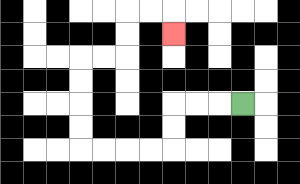{'start': '[10, 4]', 'end': '[7, 1]', 'path_directions': 'L,L,L,D,D,L,L,L,L,U,U,U,U,R,R,U,U,R,R,D', 'path_coordinates': '[[10, 4], [9, 4], [8, 4], [7, 4], [7, 5], [7, 6], [6, 6], [5, 6], [4, 6], [3, 6], [3, 5], [3, 4], [3, 3], [3, 2], [4, 2], [5, 2], [5, 1], [5, 0], [6, 0], [7, 0], [7, 1]]'}